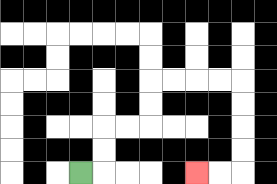{'start': '[3, 7]', 'end': '[8, 7]', 'path_directions': 'R,U,U,R,R,U,U,R,R,R,R,D,D,D,D,L,L', 'path_coordinates': '[[3, 7], [4, 7], [4, 6], [4, 5], [5, 5], [6, 5], [6, 4], [6, 3], [7, 3], [8, 3], [9, 3], [10, 3], [10, 4], [10, 5], [10, 6], [10, 7], [9, 7], [8, 7]]'}